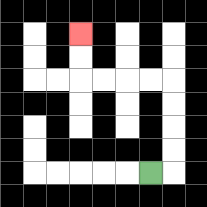{'start': '[6, 7]', 'end': '[3, 1]', 'path_directions': 'R,U,U,U,U,L,L,L,L,U,U', 'path_coordinates': '[[6, 7], [7, 7], [7, 6], [7, 5], [7, 4], [7, 3], [6, 3], [5, 3], [4, 3], [3, 3], [3, 2], [3, 1]]'}